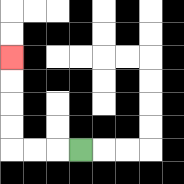{'start': '[3, 6]', 'end': '[0, 2]', 'path_directions': 'L,L,L,U,U,U,U', 'path_coordinates': '[[3, 6], [2, 6], [1, 6], [0, 6], [0, 5], [0, 4], [0, 3], [0, 2]]'}